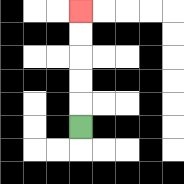{'start': '[3, 5]', 'end': '[3, 0]', 'path_directions': 'U,U,U,U,U', 'path_coordinates': '[[3, 5], [3, 4], [3, 3], [3, 2], [3, 1], [3, 0]]'}